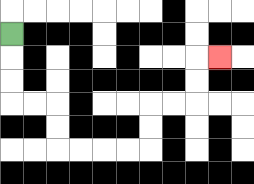{'start': '[0, 1]', 'end': '[9, 2]', 'path_directions': 'D,D,D,R,R,D,D,R,R,R,R,U,U,R,R,U,U,R', 'path_coordinates': '[[0, 1], [0, 2], [0, 3], [0, 4], [1, 4], [2, 4], [2, 5], [2, 6], [3, 6], [4, 6], [5, 6], [6, 6], [6, 5], [6, 4], [7, 4], [8, 4], [8, 3], [8, 2], [9, 2]]'}